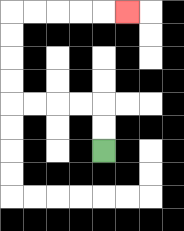{'start': '[4, 6]', 'end': '[5, 0]', 'path_directions': 'U,U,L,L,L,L,U,U,U,U,R,R,R,R,R', 'path_coordinates': '[[4, 6], [4, 5], [4, 4], [3, 4], [2, 4], [1, 4], [0, 4], [0, 3], [0, 2], [0, 1], [0, 0], [1, 0], [2, 0], [3, 0], [4, 0], [5, 0]]'}